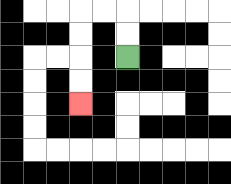{'start': '[5, 2]', 'end': '[3, 4]', 'path_directions': 'U,U,L,L,D,D,D,D', 'path_coordinates': '[[5, 2], [5, 1], [5, 0], [4, 0], [3, 0], [3, 1], [3, 2], [3, 3], [3, 4]]'}